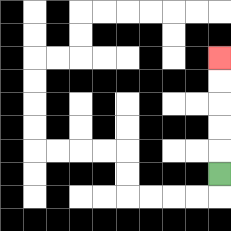{'start': '[9, 7]', 'end': '[9, 2]', 'path_directions': 'U,U,U,U,U', 'path_coordinates': '[[9, 7], [9, 6], [9, 5], [9, 4], [9, 3], [9, 2]]'}